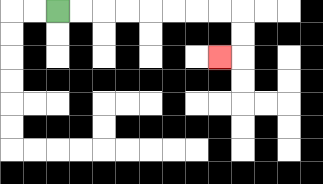{'start': '[2, 0]', 'end': '[9, 2]', 'path_directions': 'R,R,R,R,R,R,R,R,D,D,L', 'path_coordinates': '[[2, 0], [3, 0], [4, 0], [5, 0], [6, 0], [7, 0], [8, 0], [9, 0], [10, 0], [10, 1], [10, 2], [9, 2]]'}